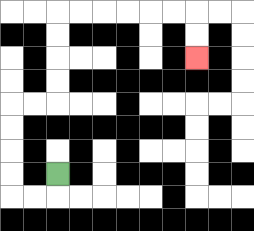{'start': '[2, 7]', 'end': '[8, 2]', 'path_directions': 'D,L,L,U,U,U,U,R,R,U,U,U,U,R,R,R,R,R,R,D,D', 'path_coordinates': '[[2, 7], [2, 8], [1, 8], [0, 8], [0, 7], [0, 6], [0, 5], [0, 4], [1, 4], [2, 4], [2, 3], [2, 2], [2, 1], [2, 0], [3, 0], [4, 0], [5, 0], [6, 0], [7, 0], [8, 0], [8, 1], [8, 2]]'}